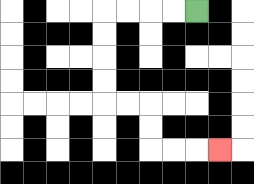{'start': '[8, 0]', 'end': '[9, 6]', 'path_directions': 'L,L,L,L,D,D,D,D,R,R,D,D,R,R,R', 'path_coordinates': '[[8, 0], [7, 0], [6, 0], [5, 0], [4, 0], [4, 1], [4, 2], [4, 3], [4, 4], [5, 4], [6, 4], [6, 5], [6, 6], [7, 6], [8, 6], [9, 6]]'}